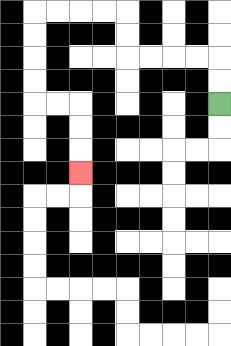{'start': '[9, 4]', 'end': '[3, 7]', 'path_directions': 'U,U,L,L,L,L,U,U,L,L,L,L,D,D,D,D,R,R,D,D,D', 'path_coordinates': '[[9, 4], [9, 3], [9, 2], [8, 2], [7, 2], [6, 2], [5, 2], [5, 1], [5, 0], [4, 0], [3, 0], [2, 0], [1, 0], [1, 1], [1, 2], [1, 3], [1, 4], [2, 4], [3, 4], [3, 5], [3, 6], [3, 7]]'}